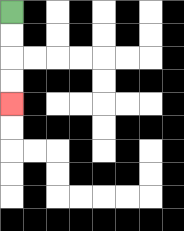{'start': '[0, 0]', 'end': '[0, 4]', 'path_directions': 'D,D,D,D', 'path_coordinates': '[[0, 0], [0, 1], [0, 2], [0, 3], [0, 4]]'}